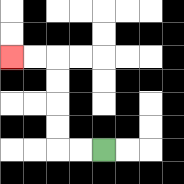{'start': '[4, 6]', 'end': '[0, 2]', 'path_directions': 'L,L,U,U,U,U,L,L', 'path_coordinates': '[[4, 6], [3, 6], [2, 6], [2, 5], [2, 4], [2, 3], [2, 2], [1, 2], [0, 2]]'}